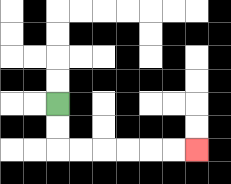{'start': '[2, 4]', 'end': '[8, 6]', 'path_directions': 'D,D,R,R,R,R,R,R', 'path_coordinates': '[[2, 4], [2, 5], [2, 6], [3, 6], [4, 6], [5, 6], [6, 6], [7, 6], [8, 6]]'}